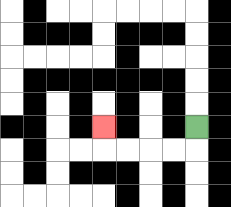{'start': '[8, 5]', 'end': '[4, 5]', 'path_directions': 'D,L,L,L,L,U', 'path_coordinates': '[[8, 5], [8, 6], [7, 6], [6, 6], [5, 6], [4, 6], [4, 5]]'}